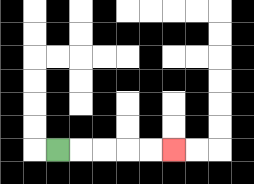{'start': '[2, 6]', 'end': '[7, 6]', 'path_directions': 'R,R,R,R,R', 'path_coordinates': '[[2, 6], [3, 6], [4, 6], [5, 6], [6, 6], [7, 6]]'}